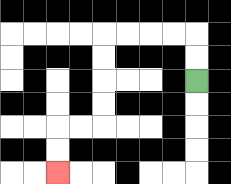{'start': '[8, 3]', 'end': '[2, 7]', 'path_directions': 'U,U,L,L,L,L,D,D,D,D,L,L,D,D', 'path_coordinates': '[[8, 3], [8, 2], [8, 1], [7, 1], [6, 1], [5, 1], [4, 1], [4, 2], [4, 3], [4, 4], [4, 5], [3, 5], [2, 5], [2, 6], [2, 7]]'}